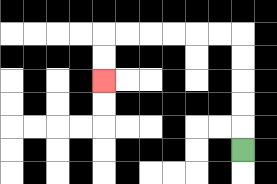{'start': '[10, 6]', 'end': '[4, 3]', 'path_directions': 'U,U,U,U,U,L,L,L,L,L,L,D,D', 'path_coordinates': '[[10, 6], [10, 5], [10, 4], [10, 3], [10, 2], [10, 1], [9, 1], [8, 1], [7, 1], [6, 1], [5, 1], [4, 1], [4, 2], [4, 3]]'}